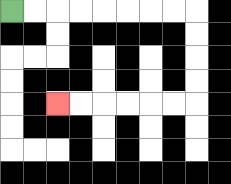{'start': '[0, 0]', 'end': '[2, 4]', 'path_directions': 'R,R,R,R,R,R,R,R,D,D,D,D,L,L,L,L,L,L', 'path_coordinates': '[[0, 0], [1, 0], [2, 0], [3, 0], [4, 0], [5, 0], [6, 0], [7, 0], [8, 0], [8, 1], [8, 2], [8, 3], [8, 4], [7, 4], [6, 4], [5, 4], [4, 4], [3, 4], [2, 4]]'}